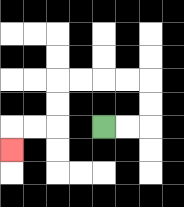{'start': '[4, 5]', 'end': '[0, 6]', 'path_directions': 'R,R,U,U,L,L,L,L,D,D,L,L,D', 'path_coordinates': '[[4, 5], [5, 5], [6, 5], [6, 4], [6, 3], [5, 3], [4, 3], [3, 3], [2, 3], [2, 4], [2, 5], [1, 5], [0, 5], [0, 6]]'}